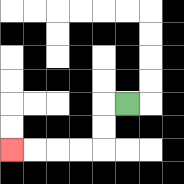{'start': '[5, 4]', 'end': '[0, 6]', 'path_directions': 'L,D,D,L,L,L,L', 'path_coordinates': '[[5, 4], [4, 4], [4, 5], [4, 6], [3, 6], [2, 6], [1, 6], [0, 6]]'}